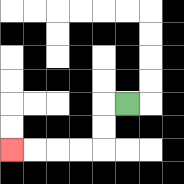{'start': '[5, 4]', 'end': '[0, 6]', 'path_directions': 'L,D,D,L,L,L,L', 'path_coordinates': '[[5, 4], [4, 4], [4, 5], [4, 6], [3, 6], [2, 6], [1, 6], [0, 6]]'}